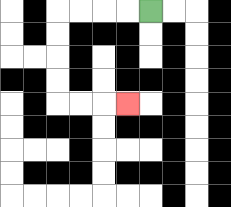{'start': '[6, 0]', 'end': '[5, 4]', 'path_directions': 'L,L,L,L,D,D,D,D,R,R,R', 'path_coordinates': '[[6, 0], [5, 0], [4, 0], [3, 0], [2, 0], [2, 1], [2, 2], [2, 3], [2, 4], [3, 4], [4, 4], [5, 4]]'}